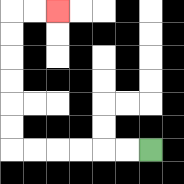{'start': '[6, 6]', 'end': '[2, 0]', 'path_directions': 'L,L,L,L,L,L,U,U,U,U,U,U,R,R', 'path_coordinates': '[[6, 6], [5, 6], [4, 6], [3, 6], [2, 6], [1, 6], [0, 6], [0, 5], [0, 4], [0, 3], [0, 2], [0, 1], [0, 0], [1, 0], [2, 0]]'}